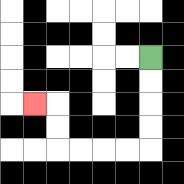{'start': '[6, 2]', 'end': '[1, 4]', 'path_directions': 'D,D,D,D,L,L,L,L,U,U,L', 'path_coordinates': '[[6, 2], [6, 3], [6, 4], [6, 5], [6, 6], [5, 6], [4, 6], [3, 6], [2, 6], [2, 5], [2, 4], [1, 4]]'}